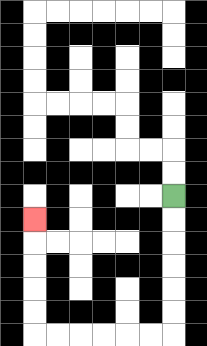{'start': '[7, 8]', 'end': '[1, 9]', 'path_directions': 'D,D,D,D,D,D,L,L,L,L,L,L,U,U,U,U,U', 'path_coordinates': '[[7, 8], [7, 9], [7, 10], [7, 11], [7, 12], [7, 13], [7, 14], [6, 14], [5, 14], [4, 14], [3, 14], [2, 14], [1, 14], [1, 13], [1, 12], [1, 11], [1, 10], [1, 9]]'}